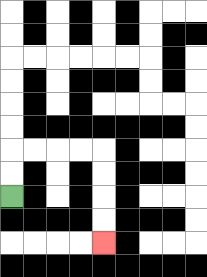{'start': '[0, 8]', 'end': '[4, 10]', 'path_directions': 'U,U,R,R,R,R,D,D,D,D', 'path_coordinates': '[[0, 8], [0, 7], [0, 6], [1, 6], [2, 6], [3, 6], [4, 6], [4, 7], [4, 8], [4, 9], [4, 10]]'}